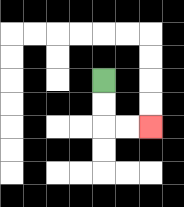{'start': '[4, 3]', 'end': '[6, 5]', 'path_directions': 'D,D,R,R', 'path_coordinates': '[[4, 3], [4, 4], [4, 5], [5, 5], [6, 5]]'}